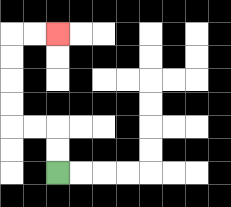{'start': '[2, 7]', 'end': '[2, 1]', 'path_directions': 'U,U,L,L,U,U,U,U,R,R', 'path_coordinates': '[[2, 7], [2, 6], [2, 5], [1, 5], [0, 5], [0, 4], [0, 3], [0, 2], [0, 1], [1, 1], [2, 1]]'}